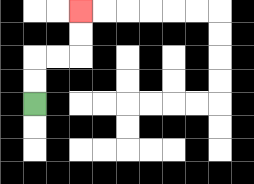{'start': '[1, 4]', 'end': '[3, 0]', 'path_directions': 'U,U,R,R,U,U', 'path_coordinates': '[[1, 4], [1, 3], [1, 2], [2, 2], [3, 2], [3, 1], [3, 0]]'}